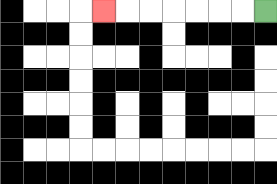{'start': '[11, 0]', 'end': '[4, 0]', 'path_directions': 'L,L,L,L,L,L,L', 'path_coordinates': '[[11, 0], [10, 0], [9, 0], [8, 0], [7, 0], [6, 0], [5, 0], [4, 0]]'}